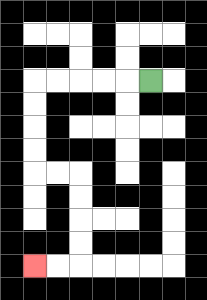{'start': '[6, 3]', 'end': '[1, 11]', 'path_directions': 'L,L,L,L,L,D,D,D,D,R,R,D,D,D,D,L,L', 'path_coordinates': '[[6, 3], [5, 3], [4, 3], [3, 3], [2, 3], [1, 3], [1, 4], [1, 5], [1, 6], [1, 7], [2, 7], [3, 7], [3, 8], [3, 9], [3, 10], [3, 11], [2, 11], [1, 11]]'}